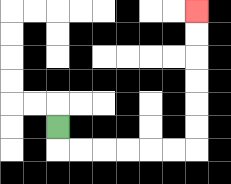{'start': '[2, 5]', 'end': '[8, 0]', 'path_directions': 'D,R,R,R,R,R,R,U,U,U,U,U,U', 'path_coordinates': '[[2, 5], [2, 6], [3, 6], [4, 6], [5, 6], [6, 6], [7, 6], [8, 6], [8, 5], [8, 4], [8, 3], [8, 2], [8, 1], [8, 0]]'}